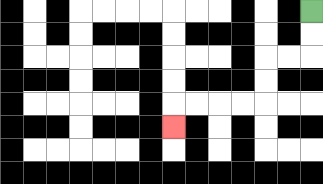{'start': '[13, 0]', 'end': '[7, 5]', 'path_directions': 'D,D,L,L,D,D,L,L,L,L,D', 'path_coordinates': '[[13, 0], [13, 1], [13, 2], [12, 2], [11, 2], [11, 3], [11, 4], [10, 4], [9, 4], [8, 4], [7, 4], [7, 5]]'}